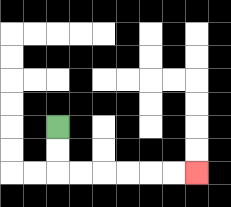{'start': '[2, 5]', 'end': '[8, 7]', 'path_directions': 'D,D,R,R,R,R,R,R', 'path_coordinates': '[[2, 5], [2, 6], [2, 7], [3, 7], [4, 7], [5, 7], [6, 7], [7, 7], [8, 7]]'}